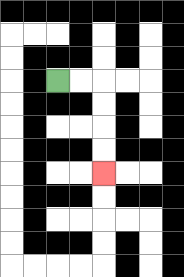{'start': '[2, 3]', 'end': '[4, 7]', 'path_directions': 'R,R,D,D,D,D', 'path_coordinates': '[[2, 3], [3, 3], [4, 3], [4, 4], [4, 5], [4, 6], [4, 7]]'}